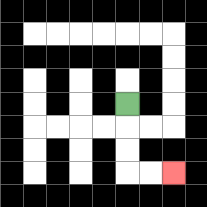{'start': '[5, 4]', 'end': '[7, 7]', 'path_directions': 'D,D,D,R,R', 'path_coordinates': '[[5, 4], [5, 5], [5, 6], [5, 7], [6, 7], [7, 7]]'}